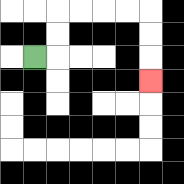{'start': '[1, 2]', 'end': '[6, 3]', 'path_directions': 'R,U,U,R,R,R,R,D,D,D', 'path_coordinates': '[[1, 2], [2, 2], [2, 1], [2, 0], [3, 0], [4, 0], [5, 0], [6, 0], [6, 1], [6, 2], [6, 3]]'}